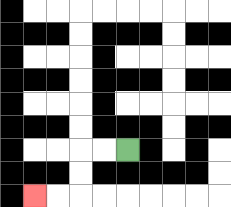{'start': '[5, 6]', 'end': '[1, 8]', 'path_directions': 'L,L,D,D,L,L', 'path_coordinates': '[[5, 6], [4, 6], [3, 6], [3, 7], [3, 8], [2, 8], [1, 8]]'}